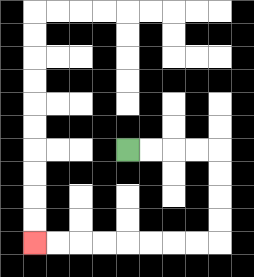{'start': '[5, 6]', 'end': '[1, 10]', 'path_directions': 'R,R,R,R,D,D,D,D,L,L,L,L,L,L,L,L', 'path_coordinates': '[[5, 6], [6, 6], [7, 6], [8, 6], [9, 6], [9, 7], [9, 8], [9, 9], [9, 10], [8, 10], [7, 10], [6, 10], [5, 10], [4, 10], [3, 10], [2, 10], [1, 10]]'}